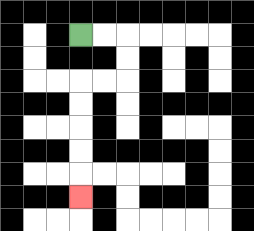{'start': '[3, 1]', 'end': '[3, 8]', 'path_directions': 'R,R,D,D,L,L,D,D,D,D,D', 'path_coordinates': '[[3, 1], [4, 1], [5, 1], [5, 2], [5, 3], [4, 3], [3, 3], [3, 4], [3, 5], [3, 6], [3, 7], [3, 8]]'}